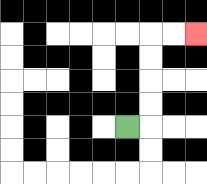{'start': '[5, 5]', 'end': '[8, 1]', 'path_directions': 'R,U,U,U,U,R,R', 'path_coordinates': '[[5, 5], [6, 5], [6, 4], [6, 3], [6, 2], [6, 1], [7, 1], [8, 1]]'}